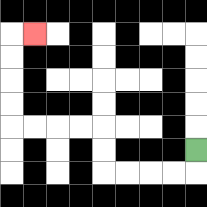{'start': '[8, 6]', 'end': '[1, 1]', 'path_directions': 'D,L,L,L,L,U,U,L,L,L,L,U,U,U,U,R', 'path_coordinates': '[[8, 6], [8, 7], [7, 7], [6, 7], [5, 7], [4, 7], [4, 6], [4, 5], [3, 5], [2, 5], [1, 5], [0, 5], [0, 4], [0, 3], [0, 2], [0, 1], [1, 1]]'}